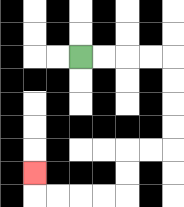{'start': '[3, 2]', 'end': '[1, 7]', 'path_directions': 'R,R,R,R,D,D,D,D,L,L,D,D,L,L,L,L,U', 'path_coordinates': '[[3, 2], [4, 2], [5, 2], [6, 2], [7, 2], [7, 3], [7, 4], [7, 5], [7, 6], [6, 6], [5, 6], [5, 7], [5, 8], [4, 8], [3, 8], [2, 8], [1, 8], [1, 7]]'}